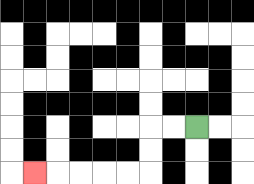{'start': '[8, 5]', 'end': '[1, 7]', 'path_directions': 'L,L,D,D,L,L,L,L,L', 'path_coordinates': '[[8, 5], [7, 5], [6, 5], [6, 6], [6, 7], [5, 7], [4, 7], [3, 7], [2, 7], [1, 7]]'}